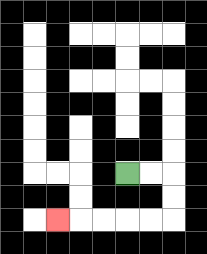{'start': '[5, 7]', 'end': '[2, 9]', 'path_directions': 'R,R,D,D,L,L,L,L,L', 'path_coordinates': '[[5, 7], [6, 7], [7, 7], [7, 8], [7, 9], [6, 9], [5, 9], [4, 9], [3, 9], [2, 9]]'}